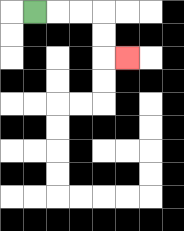{'start': '[1, 0]', 'end': '[5, 2]', 'path_directions': 'R,R,R,D,D,R', 'path_coordinates': '[[1, 0], [2, 0], [3, 0], [4, 0], [4, 1], [4, 2], [5, 2]]'}